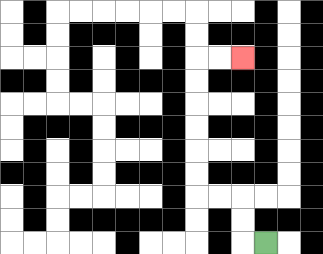{'start': '[11, 10]', 'end': '[10, 2]', 'path_directions': 'L,U,U,L,L,U,U,U,U,U,U,R,R', 'path_coordinates': '[[11, 10], [10, 10], [10, 9], [10, 8], [9, 8], [8, 8], [8, 7], [8, 6], [8, 5], [8, 4], [8, 3], [8, 2], [9, 2], [10, 2]]'}